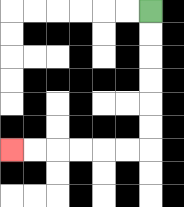{'start': '[6, 0]', 'end': '[0, 6]', 'path_directions': 'D,D,D,D,D,D,L,L,L,L,L,L', 'path_coordinates': '[[6, 0], [6, 1], [6, 2], [6, 3], [6, 4], [6, 5], [6, 6], [5, 6], [4, 6], [3, 6], [2, 6], [1, 6], [0, 6]]'}